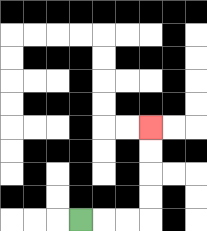{'start': '[3, 9]', 'end': '[6, 5]', 'path_directions': 'R,R,R,U,U,U,U', 'path_coordinates': '[[3, 9], [4, 9], [5, 9], [6, 9], [6, 8], [6, 7], [6, 6], [6, 5]]'}